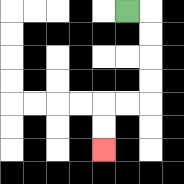{'start': '[5, 0]', 'end': '[4, 6]', 'path_directions': 'R,D,D,D,D,L,L,D,D', 'path_coordinates': '[[5, 0], [6, 0], [6, 1], [6, 2], [6, 3], [6, 4], [5, 4], [4, 4], [4, 5], [4, 6]]'}